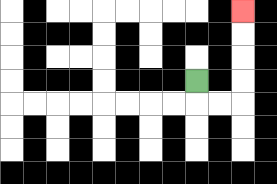{'start': '[8, 3]', 'end': '[10, 0]', 'path_directions': 'D,R,R,U,U,U,U', 'path_coordinates': '[[8, 3], [8, 4], [9, 4], [10, 4], [10, 3], [10, 2], [10, 1], [10, 0]]'}